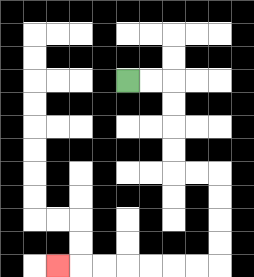{'start': '[5, 3]', 'end': '[2, 11]', 'path_directions': 'R,R,D,D,D,D,R,R,D,D,D,D,L,L,L,L,L,L,L', 'path_coordinates': '[[5, 3], [6, 3], [7, 3], [7, 4], [7, 5], [7, 6], [7, 7], [8, 7], [9, 7], [9, 8], [9, 9], [9, 10], [9, 11], [8, 11], [7, 11], [6, 11], [5, 11], [4, 11], [3, 11], [2, 11]]'}